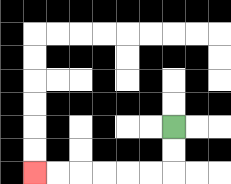{'start': '[7, 5]', 'end': '[1, 7]', 'path_directions': 'D,D,L,L,L,L,L,L', 'path_coordinates': '[[7, 5], [7, 6], [7, 7], [6, 7], [5, 7], [4, 7], [3, 7], [2, 7], [1, 7]]'}